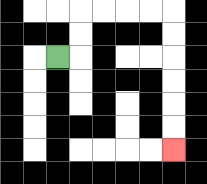{'start': '[2, 2]', 'end': '[7, 6]', 'path_directions': 'R,U,U,R,R,R,R,D,D,D,D,D,D', 'path_coordinates': '[[2, 2], [3, 2], [3, 1], [3, 0], [4, 0], [5, 0], [6, 0], [7, 0], [7, 1], [7, 2], [7, 3], [7, 4], [7, 5], [7, 6]]'}